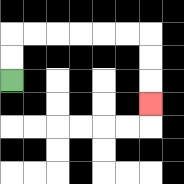{'start': '[0, 3]', 'end': '[6, 4]', 'path_directions': 'U,U,R,R,R,R,R,R,D,D,D', 'path_coordinates': '[[0, 3], [0, 2], [0, 1], [1, 1], [2, 1], [3, 1], [4, 1], [5, 1], [6, 1], [6, 2], [6, 3], [6, 4]]'}